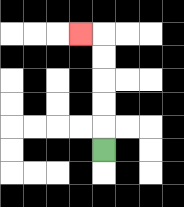{'start': '[4, 6]', 'end': '[3, 1]', 'path_directions': 'U,U,U,U,U,L', 'path_coordinates': '[[4, 6], [4, 5], [4, 4], [4, 3], [4, 2], [4, 1], [3, 1]]'}